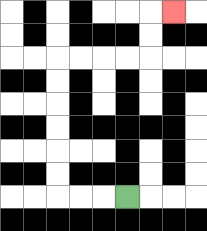{'start': '[5, 8]', 'end': '[7, 0]', 'path_directions': 'L,L,L,U,U,U,U,U,U,R,R,R,R,U,U,R', 'path_coordinates': '[[5, 8], [4, 8], [3, 8], [2, 8], [2, 7], [2, 6], [2, 5], [2, 4], [2, 3], [2, 2], [3, 2], [4, 2], [5, 2], [6, 2], [6, 1], [6, 0], [7, 0]]'}